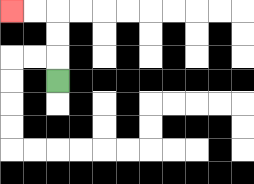{'start': '[2, 3]', 'end': '[0, 0]', 'path_directions': 'U,U,U,L,L', 'path_coordinates': '[[2, 3], [2, 2], [2, 1], [2, 0], [1, 0], [0, 0]]'}